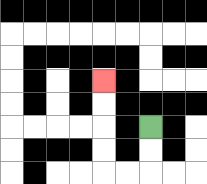{'start': '[6, 5]', 'end': '[4, 3]', 'path_directions': 'D,D,L,L,U,U,U,U', 'path_coordinates': '[[6, 5], [6, 6], [6, 7], [5, 7], [4, 7], [4, 6], [4, 5], [4, 4], [4, 3]]'}